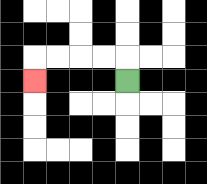{'start': '[5, 3]', 'end': '[1, 3]', 'path_directions': 'U,L,L,L,L,D', 'path_coordinates': '[[5, 3], [5, 2], [4, 2], [3, 2], [2, 2], [1, 2], [1, 3]]'}